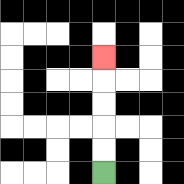{'start': '[4, 7]', 'end': '[4, 2]', 'path_directions': 'U,U,U,U,U', 'path_coordinates': '[[4, 7], [4, 6], [4, 5], [4, 4], [4, 3], [4, 2]]'}